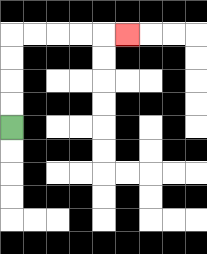{'start': '[0, 5]', 'end': '[5, 1]', 'path_directions': 'U,U,U,U,R,R,R,R,R', 'path_coordinates': '[[0, 5], [0, 4], [0, 3], [0, 2], [0, 1], [1, 1], [2, 1], [3, 1], [4, 1], [5, 1]]'}